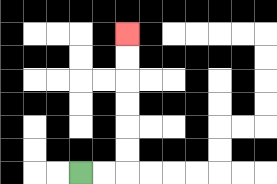{'start': '[3, 7]', 'end': '[5, 1]', 'path_directions': 'R,R,U,U,U,U,U,U', 'path_coordinates': '[[3, 7], [4, 7], [5, 7], [5, 6], [5, 5], [5, 4], [5, 3], [5, 2], [5, 1]]'}